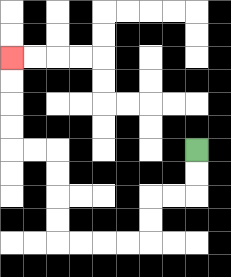{'start': '[8, 6]', 'end': '[0, 2]', 'path_directions': 'D,D,L,L,D,D,L,L,L,L,U,U,U,U,L,L,U,U,U,U', 'path_coordinates': '[[8, 6], [8, 7], [8, 8], [7, 8], [6, 8], [6, 9], [6, 10], [5, 10], [4, 10], [3, 10], [2, 10], [2, 9], [2, 8], [2, 7], [2, 6], [1, 6], [0, 6], [0, 5], [0, 4], [0, 3], [0, 2]]'}